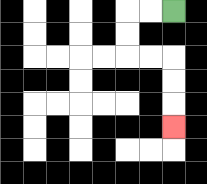{'start': '[7, 0]', 'end': '[7, 5]', 'path_directions': 'L,L,D,D,R,R,D,D,D', 'path_coordinates': '[[7, 0], [6, 0], [5, 0], [5, 1], [5, 2], [6, 2], [7, 2], [7, 3], [7, 4], [7, 5]]'}